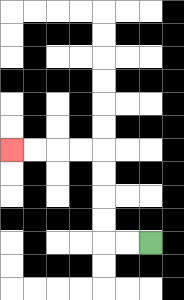{'start': '[6, 10]', 'end': '[0, 6]', 'path_directions': 'L,L,U,U,U,U,L,L,L,L', 'path_coordinates': '[[6, 10], [5, 10], [4, 10], [4, 9], [4, 8], [4, 7], [4, 6], [3, 6], [2, 6], [1, 6], [0, 6]]'}